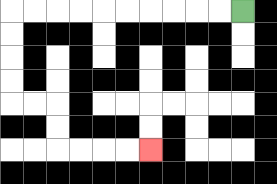{'start': '[10, 0]', 'end': '[6, 6]', 'path_directions': 'L,L,L,L,L,L,L,L,L,L,D,D,D,D,R,R,D,D,R,R,R,R', 'path_coordinates': '[[10, 0], [9, 0], [8, 0], [7, 0], [6, 0], [5, 0], [4, 0], [3, 0], [2, 0], [1, 0], [0, 0], [0, 1], [0, 2], [0, 3], [0, 4], [1, 4], [2, 4], [2, 5], [2, 6], [3, 6], [4, 6], [5, 6], [6, 6]]'}